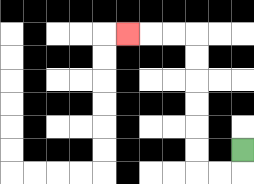{'start': '[10, 6]', 'end': '[5, 1]', 'path_directions': 'D,L,L,U,U,U,U,U,U,L,L,L', 'path_coordinates': '[[10, 6], [10, 7], [9, 7], [8, 7], [8, 6], [8, 5], [8, 4], [8, 3], [8, 2], [8, 1], [7, 1], [6, 1], [5, 1]]'}